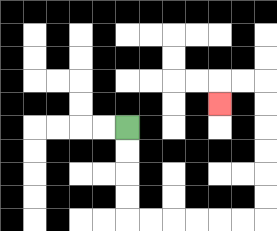{'start': '[5, 5]', 'end': '[9, 4]', 'path_directions': 'D,D,D,D,R,R,R,R,R,R,U,U,U,U,U,U,L,L,D', 'path_coordinates': '[[5, 5], [5, 6], [5, 7], [5, 8], [5, 9], [6, 9], [7, 9], [8, 9], [9, 9], [10, 9], [11, 9], [11, 8], [11, 7], [11, 6], [11, 5], [11, 4], [11, 3], [10, 3], [9, 3], [9, 4]]'}